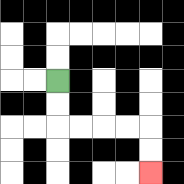{'start': '[2, 3]', 'end': '[6, 7]', 'path_directions': 'D,D,R,R,R,R,D,D', 'path_coordinates': '[[2, 3], [2, 4], [2, 5], [3, 5], [4, 5], [5, 5], [6, 5], [6, 6], [6, 7]]'}